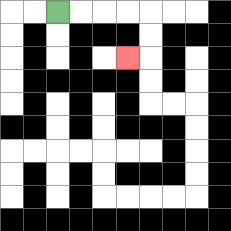{'start': '[2, 0]', 'end': '[5, 2]', 'path_directions': 'R,R,R,R,D,D,L', 'path_coordinates': '[[2, 0], [3, 0], [4, 0], [5, 0], [6, 0], [6, 1], [6, 2], [5, 2]]'}